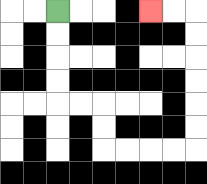{'start': '[2, 0]', 'end': '[6, 0]', 'path_directions': 'D,D,D,D,R,R,D,D,R,R,R,R,U,U,U,U,U,U,L,L', 'path_coordinates': '[[2, 0], [2, 1], [2, 2], [2, 3], [2, 4], [3, 4], [4, 4], [4, 5], [4, 6], [5, 6], [6, 6], [7, 6], [8, 6], [8, 5], [8, 4], [8, 3], [8, 2], [8, 1], [8, 0], [7, 0], [6, 0]]'}